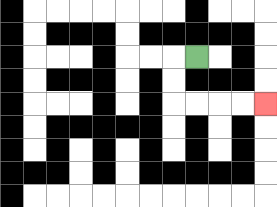{'start': '[8, 2]', 'end': '[11, 4]', 'path_directions': 'L,D,D,R,R,R,R', 'path_coordinates': '[[8, 2], [7, 2], [7, 3], [7, 4], [8, 4], [9, 4], [10, 4], [11, 4]]'}